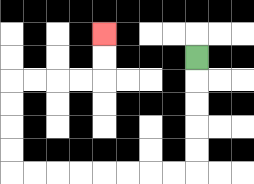{'start': '[8, 2]', 'end': '[4, 1]', 'path_directions': 'D,D,D,D,D,L,L,L,L,L,L,L,L,U,U,U,U,R,R,R,R,U,U', 'path_coordinates': '[[8, 2], [8, 3], [8, 4], [8, 5], [8, 6], [8, 7], [7, 7], [6, 7], [5, 7], [4, 7], [3, 7], [2, 7], [1, 7], [0, 7], [0, 6], [0, 5], [0, 4], [0, 3], [1, 3], [2, 3], [3, 3], [4, 3], [4, 2], [4, 1]]'}